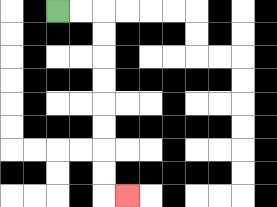{'start': '[2, 0]', 'end': '[5, 8]', 'path_directions': 'R,R,D,D,D,D,D,D,D,D,R', 'path_coordinates': '[[2, 0], [3, 0], [4, 0], [4, 1], [4, 2], [4, 3], [4, 4], [4, 5], [4, 6], [4, 7], [4, 8], [5, 8]]'}